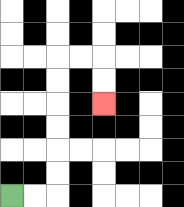{'start': '[0, 8]', 'end': '[4, 4]', 'path_directions': 'R,R,U,U,U,U,U,U,R,R,D,D', 'path_coordinates': '[[0, 8], [1, 8], [2, 8], [2, 7], [2, 6], [2, 5], [2, 4], [2, 3], [2, 2], [3, 2], [4, 2], [4, 3], [4, 4]]'}